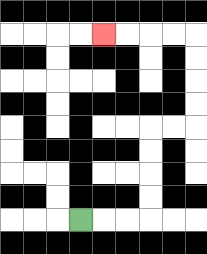{'start': '[3, 9]', 'end': '[4, 1]', 'path_directions': 'R,R,R,U,U,U,U,R,R,U,U,U,U,L,L,L,L', 'path_coordinates': '[[3, 9], [4, 9], [5, 9], [6, 9], [6, 8], [6, 7], [6, 6], [6, 5], [7, 5], [8, 5], [8, 4], [8, 3], [8, 2], [8, 1], [7, 1], [6, 1], [5, 1], [4, 1]]'}